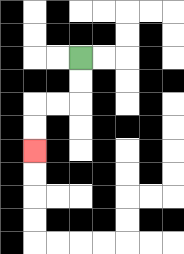{'start': '[3, 2]', 'end': '[1, 6]', 'path_directions': 'D,D,L,L,D,D', 'path_coordinates': '[[3, 2], [3, 3], [3, 4], [2, 4], [1, 4], [1, 5], [1, 6]]'}